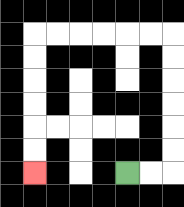{'start': '[5, 7]', 'end': '[1, 7]', 'path_directions': 'R,R,U,U,U,U,U,U,L,L,L,L,L,L,D,D,D,D,D,D', 'path_coordinates': '[[5, 7], [6, 7], [7, 7], [7, 6], [7, 5], [7, 4], [7, 3], [7, 2], [7, 1], [6, 1], [5, 1], [4, 1], [3, 1], [2, 1], [1, 1], [1, 2], [1, 3], [1, 4], [1, 5], [1, 6], [1, 7]]'}